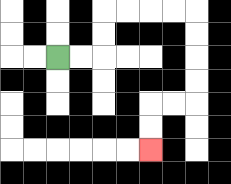{'start': '[2, 2]', 'end': '[6, 6]', 'path_directions': 'R,R,U,U,R,R,R,R,D,D,D,D,L,L,D,D', 'path_coordinates': '[[2, 2], [3, 2], [4, 2], [4, 1], [4, 0], [5, 0], [6, 0], [7, 0], [8, 0], [8, 1], [8, 2], [8, 3], [8, 4], [7, 4], [6, 4], [6, 5], [6, 6]]'}